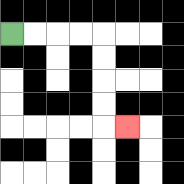{'start': '[0, 1]', 'end': '[5, 5]', 'path_directions': 'R,R,R,R,D,D,D,D,R', 'path_coordinates': '[[0, 1], [1, 1], [2, 1], [3, 1], [4, 1], [4, 2], [4, 3], [4, 4], [4, 5], [5, 5]]'}